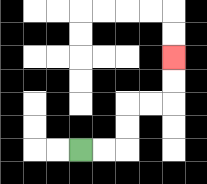{'start': '[3, 6]', 'end': '[7, 2]', 'path_directions': 'R,R,U,U,R,R,U,U', 'path_coordinates': '[[3, 6], [4, 6], [5, 6], [5, 5], [5, 4], [6, 4], [7, 4], [7, 3], [7, 2]]'}